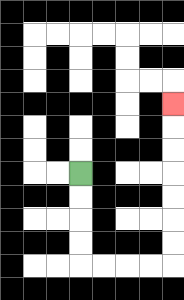{'start': '[3, 7]', 'end': '[7, 4]', 'path_directions': 'D,D,D,D,R,R,R,R,U,U,U,U,U,U,U', 'path_coordinates': '[[3, 7], [3, 8], [3, 9], [3, 10], [3, 11], [4, 11], [5, 11], [6, 11], [7, 11], [7, 10], [7, 9], [7, 8], [7, 7], [7, 6], [7, 5], [7, 4]]'}